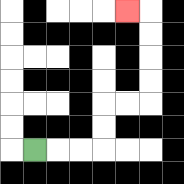{'start': '[1, 6]', 'end': '[5, 0]', 'path_directions': 'R,R,R,U,U,R,R,U,U,U,U,L', 'path_coordinates': '[[1, 6], [2, 6], [3, 6], [4, 6], [4, 5], [4, 4], [5, 4], [6, 4], [6, 3], [6, 2], [6, 1], [6, 0], [5, 0]]'}